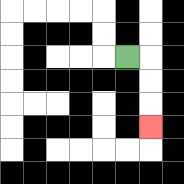{'start': '[5, 2]', 'end': '[6, 5]', 'path_directions': 'R,D,D,D', 'path_coordinates': '[[5, 2], [6, 2], [6, 3], [6, 4], [6, 5]]'}